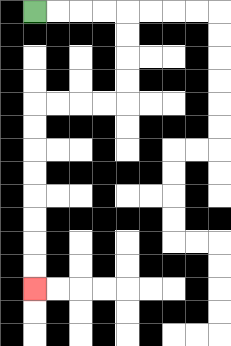{'start': '[1, 0]', 'end': '[1, 12]', 'path_directions': 'R,R,R,R,D,D,D,D,L,L,L,L,D,D,D,D,D,D,D,D', 'path_coordinates': '[[1, 0], [2, 0], [3, 0], [4, 0], [5, 0], [5, 1], [5, 2], [5, 3], [5, 4], [4, 4], [3, 4], [2, 4], [1, 4], [1, 5], [1, 6], [1, 7], [1, 8], [1, 9], [1, 10], [1, 11], [1, 12]]'}